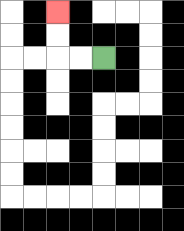{'start': '[4, 2]', 'end': '[2, 0]', 'path_directions': 'L,L,U,U', 'path_coordinates': '[[4, 2], [3, 2], [2, 2], [2, 1], [2, 0]]'}